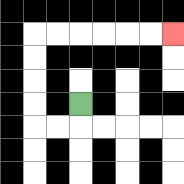{'start': '[3, 4]', 'end': '[7, 1]', 'path_directions': 'D,L,L,U,U,U,U,R,R,R,R,R,R', 'path_coordinates': '[[3, 4], [3, 5], [2, 5], [1, 5], [1, 4], [1, 3], [1, 2], [1, 1], [2, 1], [3, 1], [4, 1], [5, 1], [6, 1], [7, 1]]'}